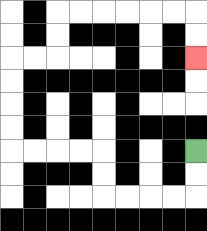{'start': '[8, 6]', 'end': '[8, 2]', 'path_directions': 'D,D,L,L,L,L,U,U,L,L,L,L,U,U,U,U,R,R,U,U,R,R,R,R,R,R,D,D', 'path_coordinates': '[[8, 6], [8, 7], [8, 8], [7, 8], [6, 8], [5, 8], [4, 8], [4, 7], [4, 6], [3, 6], [2, 6], [1, 6], [0, 6], [0, 5], [0, 4], [0, 3], [0, 2], [1, 2], [2, 2], [2, 1], [2, 0], [3, 0], [4, 0], [5, 0], [6, 0], [7, 0], [8, 0], [8, 1], [8, 2]]'}